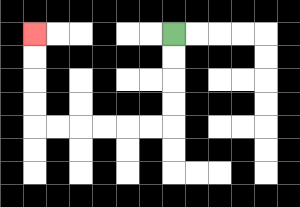{'start': '[7, 1]', 'end': '[1, 1]', 'path_directions': 'D,D,D,D,L,L,L,L,L,L,U,U,U,U', 'path_coordinates': '[[7, 1], [7, 2], [7, 3], [7, 4], [7, 5], [6, 5], [5, 5], [4, 5], [3, 5], [2, 5], [1, 5], [1, 4], [1, 3], [1, 2], [1, 1]]'}